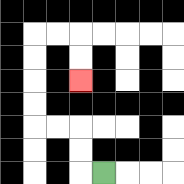{'start': '[4, 7]', 'end': '[3, 3]', 'path_directions': 'L,U,U,L,L,U,U,U,U,R,R,D,D', 'path_coordinates': '[[4, 7], [3, 7], [3, 6], [3, 5], [2, 5], [1, 5], [1, 4], [1, 3], [1, 2], [1, 1], [2, 1], [3, 1], [3, 2], [3, 3]]'}